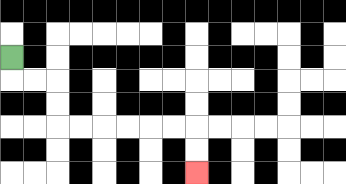{'start': '[0, 2]', 'end': '[8, 7]', 'path_directions': 'D,R,R,D,D,R,R,R,R,R,R,D,D', 'path_coordinates': '[[0, 2], [0, 3], [1, 3], [2, 3], [2, 4], [2, 5], [3, 5], [4, 5], [5, 5], [6, 5], [7, 5], [8, 5], [8, 6], [8, 7]]'}